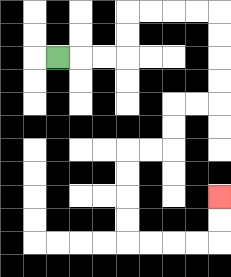{'start': '[2, 2]', 'end': '[9, 8]', 'path_directions': 'R,R,R,U,U,R,R,R,R,D,D,D,D,L,L,D,D,L,L,D,D,D,D,R,R,R,R,U,U', 'path_coordinates': '[[2, 2], [3, 2], [4, 2], [5, 2], [5, 1], [5, 0], [6, 0], [7, 0], [8, 0], [9, 0], [9, 1], [9, 2], [9, 3], [9, 4], [8, 4], [7, 4], [7, 5], [7, 6], [6, 6], [5, 6], [5, 7], [5, 8], [5, 9], [5, 10], [6, 10], [7, 10], [8, 10], [9, 10], [9, 9], [9, 8]]'}